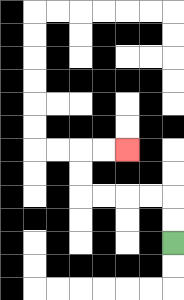{'start': '[7, 10]', 'end': '[5, 6]', 'path_directions': 'U,U,L,L,L,L,U,U,R,R', 'path_coordinates': '[[7, 10], [7, 9], [7, 8], [6, 8], [5, 8], [4, 8], [3, 8], [3, 7], [3, 6], [4, 6], [5, 6]]'}